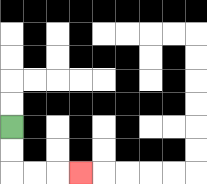{'start': '[0, 5]', 'end': '[3, 7]', 'path_directions': 'D,D,R,R,R', 'path_coordinates': '[[0, 5], [0, 6], [0, 7], [1, 7], [2, 7], [3, 7]]'}